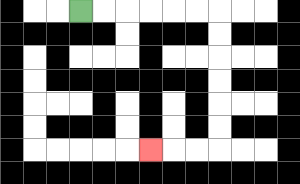{'start': '[3, 0]', 'end': '[6, 6]', 'path_directions': 'R,R,R,R,R,R,D,D,D,D,D,D,L,L,L', 'path_coordinates': '[[3, 0], [4, 0], [5, 0], [6, 0], [7, 0], [8, 0], [9, 0], [9, 1], [9, 2], [9, 3], [9, 4], [9, 5], [9, 6], [8, 6], [7, 6], [6, 6]]'}